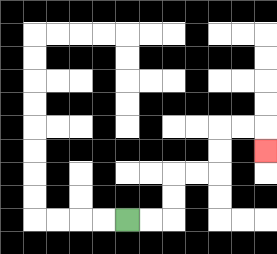{'start': '[5, 9]', 'end': '[11, 6]', 'path_directions': 'R,R,U,U,R,R,U,U,R,R,D', 'path_coordinates': '[[5, 9], [6, 9], [7, 9], [7, 8], [7, 7], [8, 7], [9, 7], [9, 6], [9, 5], [10, 5], [11, 5], [11, 6]]'}